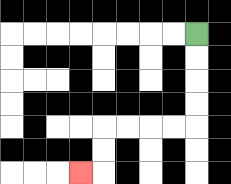{'start': '[8, 1]', 'end': '[3, 7]', 'path_directions': 'D,D,D,D,L,L,L,L,D,D,L', 'path_coordinates': '[[8, 1], [8, 2], [8, 3], [8, 4], [8, 5], [7, 5], [6, 5], [5, 5], [4, 5], [4, 6], [4, 7], [3, 7]]'}